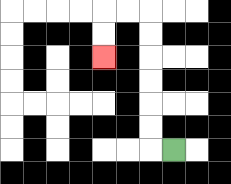{'start': '[7, 6]', 'end': '[4, 2]', 'path_directions': 'L,U,U,U,U,U,U,L,L,D,D', 'path_coordinates': '[[7, 6], [6, 6], [6, 5], [6, 4], [6, 3], [6, 2], [6, 1], [6, 0], [5, 0], [4, 0], [4, 1], [4, 2]]'}